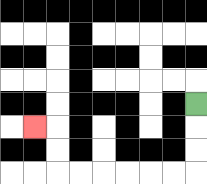{'start': '[8, 4]', 'end': '[1, 5]', 'path_directions': 'D,D,D,L,L,L,L,L,L,U,U,L', 'path_coordinates': '[[8, 4], [8, 5], [8, 6], [8, 7], [7, 7], [6, 7], [5, 7], [4, 7], [3, 7], [2, 7], [2, 6], [2, 5], [1, 5]]'}